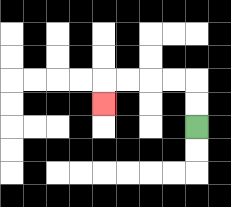{'start': '[8, 5]', 'end': '[4, 4]', 'path_directions': 'U,U,L,L,L,L,D', 'path_coordinates': '[[8, 5], [8, 4], [8, 3], [7, 3], [6, 3], [5, 3], [4, 3], [4, 4]]'}